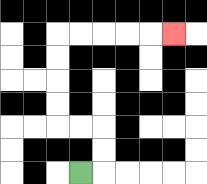{'start': '[3, 7]', 'end': '[7, 1]', 'path_directions': 'R,U,U,L,L,U,U,U,U,R,R,R,R,R', 'path_coordinates': '[[3, 7], [4, 7], [4, 6], [4, 5], [3, 5], [2, 5], [2, 4], [2, 3], [2, 2], [2, 1], [3, 1], [4, 1], [5, 1], [6, 1], [7, 1]]'}